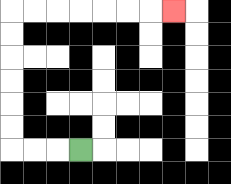{'start': '[3, 6]', 'end': '[7, 0]', 'path_directions': 'L,L,L,U,U,U,U,U,U,R,R,R,R,R,R,R', 'path_coordinates': '[[3, 6], [2, 6], [1, 6], [0, 6], [0, 5], [0, 4], [0, 3], [0, 2], [0, 1], [0, 0], [1, 0], [2, 0], [3, 0], [4, 0], [5, 0], [6, 0], [7, 0]]'}